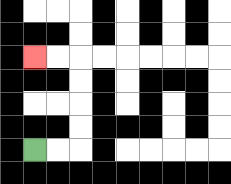{'start': '[1, 6]', 'end': '[1, 2]', 'path_directions': 'R,R,U,U,U,U,L,L', 'path_coordinates': '[[1, 6], [2, 6], [3, 6], [3, 5], [3, 4], [3, 3], [3, 2], [2, 2], [1, 2]]'}